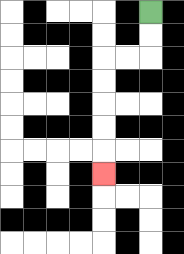{'start': '[6, 0]', 'end': '[4, 7]', 'path_directions': 'D,D,L,L,D,D,D,D,D', 'path_coordinates': '[[6, 0], [6, 1], [6, 2], [5, 2], [4, 2], [4, 3], [4, 4], [4, 5], [4, 6], [4, 7]]'}